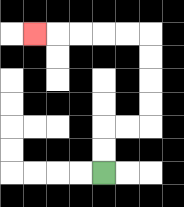{'start': '[4, 7]', 'end': '[1, 1]', 'path_directions': 'U,U,R,R,U,U,U,U,L,L,L,L,L', 'path_coordinates': '[[4, 7], [4, 6], [4, 5], [5, 5], [6, 5], [6, 4], [6, 3], [6, 2], [6, 1], [5, 1], [4, 1], [3, 1], [2, 1], [1, 1]]'}